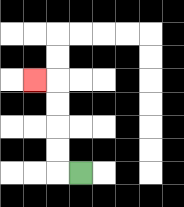{'start': '[3, 7]', 'end': '[1, 3]', 'path_directions': 'L,U,U,U,U,L', 'path_coordinates': '[[3, 7], [2, 7], [2, 6], [2, 5], [2, 4], [2, 3], [1, 3]]'}